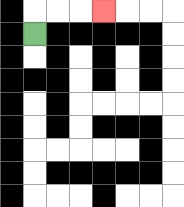{'start': '[1, 1]', 'end': '[4, 0]', 'path_directions': 'U,R,R,R', 'path_coordinates': '[[1, 1], [1, 0], [2, 0], [3, 0], [4, 0]]'}